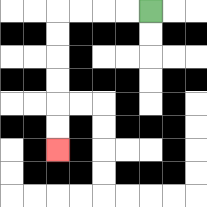{'start': '[6, 0]', 'end': '[2, 6]', 'path_directions': 'L,L,L,L,D,D,D,D,D,D', 'path_coordinates': '[[6, 0], [5, 0], [4, 0], [3, 0], [2, 0], [2, 1], [2, 2], [2, 3], [2, 4], [2, 5], [2, 6]]'}